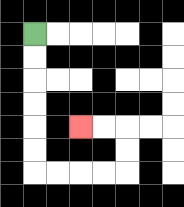{'start': '[1, 1]', 'end': '[3, 5]', 'path_directions': 'D,D,D,D,D,D,R,R,R,R,U,U,L,L', 'path_coordinates': '[[1, 1], [1, 2], [1, 3], [1, 4], [1, 5], [1, 6], [1, 7], [2, 7], [3, 7], [4, 7], [5, 7], [5, 6], [5, 5], [4, 5], [3, 5]]'}